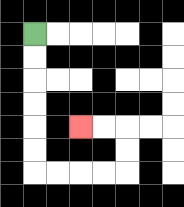{'start': '[1, 1]', 'end': '[3, 5]', 'path_directions': 'D,D,D,D,D,D,R,R,R,R,U,U,L,L', 'path_coordinates': '[[1, 1], [1, 2], [1, 3], [1, 4], [1, 5], [1, 6], [1, 7], [2, 7], [3, 7], [4, 7], [5, 7], [5, 6], [5, 5], [4, 5], [3, 5]]'}